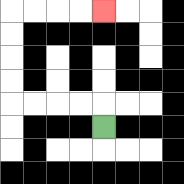{'start': '[4, 5]', 'end': '[4, 0]', 'path_directions': 'U,L,L,L,L,U,U,U,U,R,R,R,R', 'path_coordinates': '[[4, 5], [4, 4], [3, 4], [2, 4], [1, 4], [0, 4], [0, 3], [0, 2], [0, 1], [0, 0], [1, 0], [2, 0], [3, 0], [4, 0]]'}